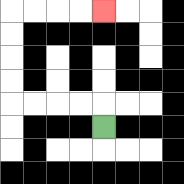{'start': '[4, 5]', 'end': '[4, 0]', 'path_directions': 'U,L,L,L,L,U,U,U,U,R,R,R,R', 'path_coordinates': '[[4, 5], [4, 4], [3, 4], [2, 4], [1, 4], [0, 4], [0, 3], [0, 2], [0, 1], [0, 0], [1, 0], [2, 0], [3, 0], [4, 0]]'}